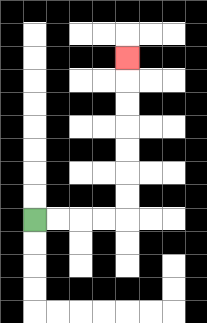{'start': '[1, 9]', 'end': '[5, 2]', 'path_directions': 'R,R,R,R,U,U,U,U,U,U,U', 'path_coordinates': '[[1, 9], [2, 9], [3, 9], [4, 9], [5, 9], [5, 8], [5, 7], [5, 6], [5, 5], [5, 4], [5, 3], [5, 2]]'}